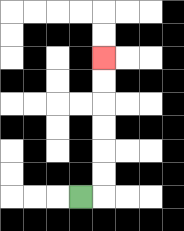{'start': '[3, 8]', 'end': '[4, 2]', 'path_directions': 'R,U,U,U,U,U,U', 'path_coordinates': '[[3, 8], [4, 8], [4, 7], [4, 6], [4, 5], [4, 4], [4, 3], [4, 2]]'}